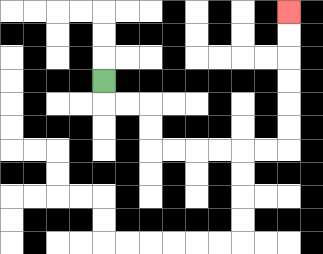{'start': '[4, 3]', 'end': '[12, 0]', 'path_directions': 'D,R,R,D,D,R,R,R,R,R,R,U,U,U,U,U,U', 'path_coordinates': '[[4, 3], [4, 4], [5, 4], [6, 4], [6, 5], [6, 6], [7, 6], [8, 6], [9, 6], [10, 6], [11, 6], [12, 6], [12, 5], [12, 4], [12, 3], [12, 2], [12, 1], [12, 0]]'}